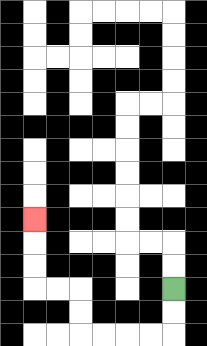{'start': '[7, 12]', 'end': '[1, 9]', 'path_directions': 'D,D,L,L,L,L,U,U,L,L,U,U,U', 'path_coordinates': '[[7, 12], [7, 13], [7, 14], [6, 14], [5, 14], [4, 14], [3, 14], [3, 13], [3, 12], [2, 12], [1, 12], [1, 11], [1, 10], [1, 9]]'}